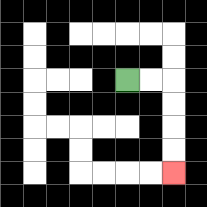{'start': '[5, 3]', 'end': '[7, 7]', 'path_directions': 'R,R,D,D,D,D', 'path_coordinates': '[[5, 3], [6, 3], [7, 3], [7, 4], [7, 5], [7, 6], [7, 7]]'}